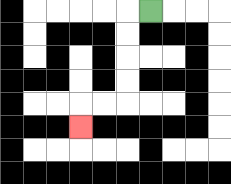{'start': '[6, 0]', 'end': '[3, 5]', 'path_directions': 'L,D,D,D,D,L,L,D', 'path_coordinates': '[[6, 0], [5, 0], [5, 1], [5, 2], [5, 3], [5, 4], [4, 4], [3, 4], [3, 5]]'}